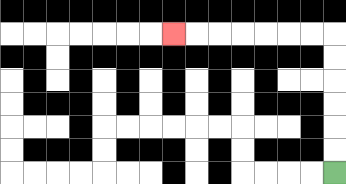{'start': '[14, 7]', 'end': '[7, 1]', 'path_directions': 'U,U,U,U,U,U,L,L,L,L,L,L,L', 'path_coordinates': '[[14, 7], [14, 6], [14, 5], [14, 4], [14, 3], [14, 2], [14, 1], [13, 1], [12, 1], [11, 1], [10, 1], [9, 1], [8, 1], [7, 1]]'}